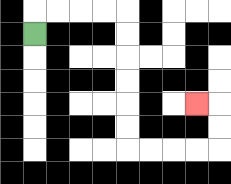{'start': '[1, 1]', 'end': '[8, 4]', 'path_directions': 'U,R,R,R,R,D,D,D,D,D,D,R,R,R,R,U,U,L', 'path_coordinates': '[[1, 1], [1, 0], [2, 0], [3, 0], [4, 0], [5, 0], [5, 1], [5, 2], [5, 3], [5, 4], [5, 5], [5, 6], [6, 6], [7, 6], [8, 6], [9, 6], [9, 5], [9, 4], [8, 4]]'}